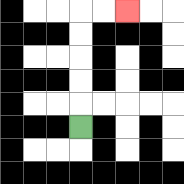{'start': '[3, 5]', 'end': '[5, 0]', 'path_directions': 'U,U,U,U,U,R,R', 'path_coordinates': '[[3, 5], [3, 4], [3, 3], [3, 2], [3, 1], [3, 0], [4, 0], [5, 0]]'}